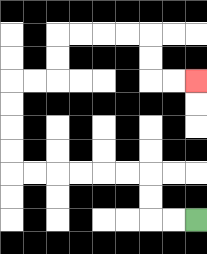{'start': '[8, 9]', 'end': '[8, 3]', 'path_directions': 'L,L,U,U,L,L,L,L,L,L,U,U,U,U,R,R,U,U,R,R,R,R,D,D,R,R', 'path_coordinates': '[[8, 9], [7, 9], [6, 9], [6, 8], [6, 7], [5, 7], [4, 7], [3, 7], [2, 7], [1, 7], [0, 7], [0, 6], [0, 5], [0, 4], [0, 3], [1, 3], [2, 3], [2, 2], [2, 1], [3, 1], [4, 1], [5, 1], [6, 1], [6, 2], [6, 3], [7, 3], [8, 3]]'}